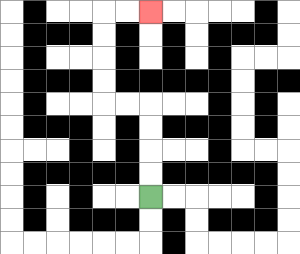{'start': '[6, 8]', 'end': '[6, 0]', 'path_directions': 'U,U,U,U,L,L,U,U,U,U,R,R', 'path_coordinates': '[[6, 8], [6, 7], [6, 6], [6, 5], [6, 4], [5, 4], [4, 4], [4, 3], [4, 2], [4, 1], [4, 0], [5, 0], [6, 0]]'}